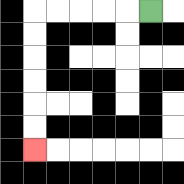{'start': '[6, 0]', 'end': '[1, 6]', 'path_directions': 'L,L,L,L,L,D,D,D,D,D,D', 'path_coordinates': '[[6, 0], [5, 0], [4, 0], [3, 0], [2, 0], [1, 0], [1, 1], [1, 2], [1, 3], [1, 4], [1, 5], [1, 6]]'}